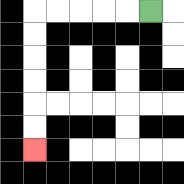{'start': '[6, 0]', 'end': '[1, 6]', 'path_directions': 'L,L,L,L,L,D,D,D,D,D,D', 'path_coordinates': '[[6, 0], [5, 0], [4, 0], [3, 0], [2, 0], [1, 0], [1, 1], [1, 2], [1, 3], [1, 4], [1, 5], [1, 6]]'}